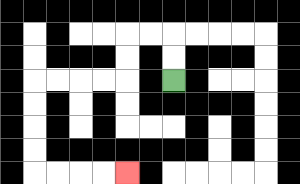{'start': '[7, 3]', 'end': '[5, 7]', 'path_directions': 'U,U,L,L,D,D,L,L,L,L,D,D,D,D,R,R,R,R', 'path_coordinates': '[[7, 3], [7, 2], [7, 1], [6, 1], [5, 1], [5, 2], [5, 3], [4, 3], [3, 3], [2, 3], [1, 3], [1, 4], [1, 5], [1, 6], [1, 7], [2, 7], [3, 7], [4, 7], [5, 7]]'}